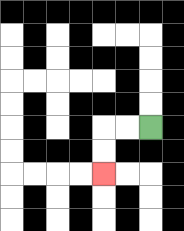{'start': '[6, 5]', 'end': '[4, 7]', 'path_directions': 'L,L,D,D', 'path_coordinates': '[[6, 5], [5, 5], [4, 5], [4, 6], [4, 7]]'}